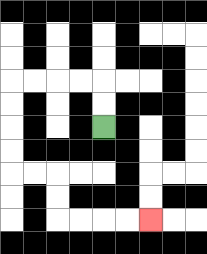{'start': '[4, 5]', 'end': '[6, 9]', 'path_directions': 'U,U,L,L,L,L,D,D,D,D,R,R,D,D,R,R,R,R', 'path_coordinates': '[[4, 5], [4, 4], [4, 3], [3, 3], [2, 3], [1, 3], [0, 3], [0, 4], [0, 5], [0, 6], [0, 7], [1, 7], [2, 7], [2, 8], [2, 9], [3, 9], [4, 9], [5, 9], [6, 9]]'}